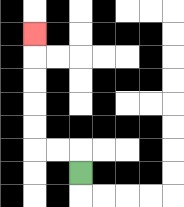{'start': '[3, 7]', 'end': '[1, 1]', 'path_directions': 'U,L,L,U,U,U,U,U', 'path_coordinates': '[[3, 7], [3, 6], [2, 6], [1, 6], [1, 5], [1, 4], [1, 3], [1, 2], [1, 1]]'}